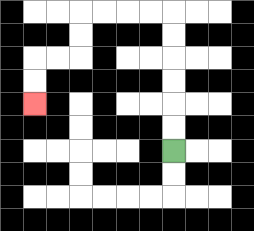{'start': '[7, 6]', 'end': '[1, 4]', 'path_directions': 'U,U,U,U,U,U,L,L,L,L,D,D,L,L,D,D', 'path_coordinates': '[[7, 6], [7, 5], [7, 4], [7, 3], [7, 2], [7, 1], [7, 0], [6, 0], [5, 0], [4, 0], [3, 0], [3, 1], [3, 2], [2, 2], [1, 2], [1, 3], [1, 4]]'}